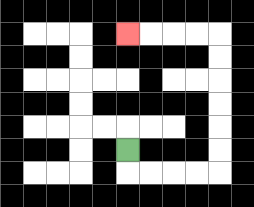{'start': '[5, 6]', 'end': '[5, 1]', 'path_directions': 'D,R,R,R,R,U,U,U,U,U,U,L,L,L,L', 'path_coordinates': '[[5, 6], [5, 7], [6, 7], [7, 7], [8, 7], [9, 7], [9, 6], [9, 5], [9, 4], [9, 3], [9, 2], [9, 1], [8, 1], [7, 1], [6, 1], [5, 1]]'}